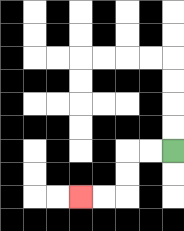{'start': '[7, 6]', 'end': '[3, 8]', 'path_directions': 'L,L,D,D,L,L', 'path_coordinates': '[[7, 6], [6, 6], [5, 6], [5, 7], [5, 8], [4, 8], [3, 8]]'}